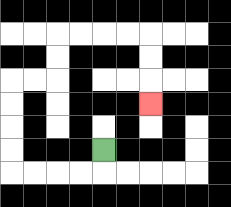{'start': '[4, 6]', 'end': '[6, 4]', 'path_directions': 'D,L,L,L,L,U,U,U,U,R,R,U,U,R,R,R,R,D,D,D', 'path_coordinates': '[[4, 6], [4, 7], [3, 7], [2, 7], [1, 7], [0, 7], [0, 6], [0, 5], [0, 4], [0, 3], [1, 3], [2, 3], [2, 2], [2, 1], [3, 1], [4, 1], [5, 1], [6, 1], [6, 2], [6, 3], [6, 4]]'}